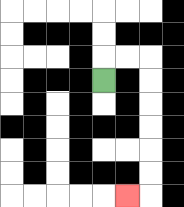{'start': '[4, 3]', 'end': '[5, 8]', 'path_directions': 'U,R,R,D,D,D,D,D,D,L', 'path_coordinates': '[[4, 3], [4, 2], [5, 2], [6, 2], [6, 3], [6, 4], [6, 5], [6, 6], [6, 7], [6, 8], [5, 8]]'}